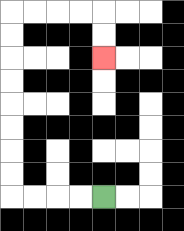{'start': '[4, 8]', 'end': '[4, 2]', 'path_directions': 'L,L,L,L,U,U,U,U,U,U,U,U,R,R,R,R,D,D', 'path_coordinates': '[[4, 8], [3, 8], [2, 8], [1, 8], [0, 8], [0, 7], [0, 6], [0, 5], [0, 4], [0, 3], [0, 2], [0, 1], [0, 0], [1, 0], [2, 0], [3, 0], [4, 0], [4, 1], [4, 2]]'}